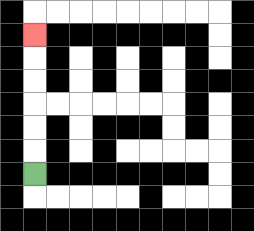{'start': '[1, 7]', 'end': '[1, 1]', 'path_directions': 'U,U,U,U,U,U', 'path_coordinates': '[[1, 7], [1, 6], [1, 5], [1, 4], [1, 3], [1, 2], [1, 1]]'}